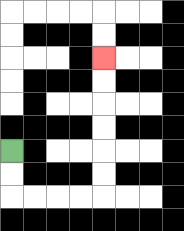{'start': '[0, 6]', 'end': '[4, 2]', 'path_directions': 'D,D,R,R,R,R,U,U,U,U,U,U', 'path_coordinates': '[[0, 6], [0, 7], [0, 8], [1, 8], [2, 8], [3, 8], [4, 8], [4, 7], [4, 6], [4, 5], [4, 4], [4, 3], [4, 2]]'}